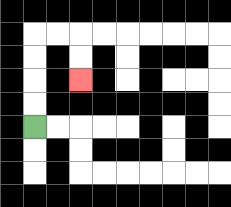{'start': '[1, 5]', 'end': '[3, 3]', 'path_directions': 'U,U,U,U,R,R,D,D', 'path_coordinates': '[[1, 5], [1, 4], [1, 3], [1, 2], [1, 1], [2, 1], [3, 1], [3, 2], [3, 3]]'}